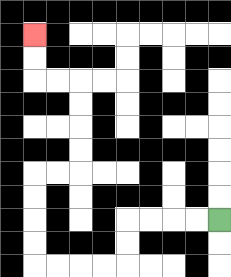{'start': '[9, 9]', 'end': '[1, 1]', 'path_directions': 'L,L,L,L,D,D,L,L,L,L,U,U,U,U,R,R,U,U,U,U,L,L,U,U', 'path_coordinates': '[[9, 9], [8, 9], [7, 9], [6, 9], [5, 9], [5, 10], [5, 11], [4, 11], [3, 11], [2, 11], [1, 11], [1, 10], [1, 9], [1, 8], [1, 7], [2, 7], [3, 7], [3, 6], [3, 5], [3, 4], [3, 3], [2, 3], [1, 3], [1, 2], [1, 1]]'}